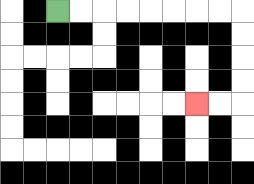{'start': '[2, 0]', 'end': '[8, 4]', 'path_directions': 'R,R,R,R,R,R,R,R,D,D,D,D,L,L', 'path_coordinates': '[[2, 0], [3, 0], [4, 0], [5, 0], [6, 0], [7, 0], [8, 0], [9, 0], [10, 0], [10, 1], [10, 2], [10, 3], [10, 4], [9, 4], [8, 4]]'}